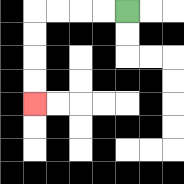{'start': '[5, 0]', 'end': '[1, 4]', 'path_directions': 'L,L,L,L,D,D,D,D', 'path_coordinates': '[[5, 0], [4, 0], [3, 0], [2, 0], [1, 0], [1, 1], [1, 2], [1, 3], [1, 4]]'}